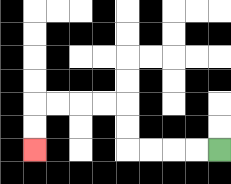{'start': '[9, 6]', 'end': '[1, 6]', 'path_directions': 'L,L,L,L,U,U,L,L,L,L,D,D', 'path_coordinates': '[[9, 6], [8, 6], [7, 6], [6, 6], [5, 6], [5, 5], [5, 4], [4, 4], [3, 4], [2, 4], [1, 4], [1, 5], [1, 6]]'}